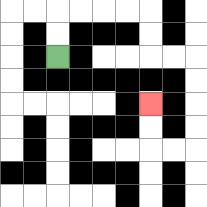{'start': '[2, 2]', 'end': '[6, 4]', 'path_directions': 'U,U,R,R,R,R,D,D,R,R,D,D,D,D,L,L,U,U', 'path_coordinates': '[[2, 2], [2, 1], [2, 0], [3, 0], [4, 0], [5, 0], [6, 0], [6, 1], [6, 2], [7, 2], [8, 2], [8, 3], [8, 4], [8, 5], [8, 6], [7, 6], [6, 6], [6, 5], [6, 4]]'}